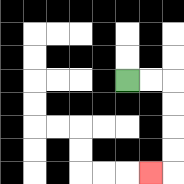{'start': '[5, 3]', 'end': '[6, 7]', 'path_directions': 'R,R,D,D,D,D,L', 'path_coordinates': '[[5, 3], [6, 3], [7, 3], [7, 4], [7, 5], [7, 6], [7, 7], [6, 7]]'}